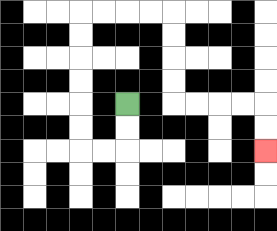{'start': '[5, 4]', 'end': '[11, 6]', 'path_directions': 'D,D,L,L,U,U,U,U,U,U,R,R,R,R,D,D,D,D,R,R,R,R,D,D', 'path_coordinates': '[[5, 4], [5, 5], [5, 6], [4, 6], [3, 6], [3, 5], [3, 4], [3, 3], [3, 2], [3, 1], [3, 0], [4, 0], [5, 0], [6, 0], [7, 0], [7, 1], [7, 2], [7, 3], [7, 4], [8, 4], [9, 4], [10, 4], [11, 4], [11, 5], [11, 6]]'}